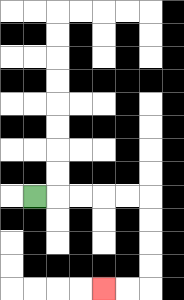{'start': '[1, 8]', 'end': '[4, 12]', 'path_directions': 'R,R,R,R,R,D,D,D,D,L,L', 'path_coordinates': '[[1, 8], [2, 8], [3, 8], [4, 8], [5, 8], [6, 8], [6, 9], [6, 10], [6, 11], [6, 12], [5, 12], [4, 12]]'}